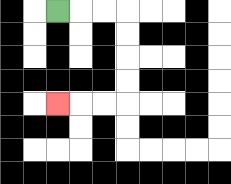{'start': '[2, 0]', 'end': '[2, 4]', 'path_directions': 'R,R,R,D,D,D,D,L,L,L', 'path_coordinates': '[[2, 0], [3, 0], [4, 0], [5, 0], [5, 1], [5, 2], [5, 3], [5, 4], [4, 4], [3, 4], [2, 4]]'}